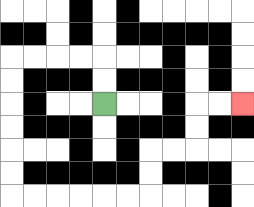{'start': '[4, 4]', 'end': '[10, 4]', 'path_directions': 'U,U,L,L,L,L,D,D,D,D,D,D,R,R,R,R,R,R,U,U,R,R,U,U,R,R', 'path_coordinates': '[[4, 4], [4, 3], [4, 2], [3, 2], [2, 2], [1, 2], [0, 2], [0, 3], [0, 4], [0, 5], [0, 6], [0, 7], [0, 8], [1, 8], [2, 8], [3, 8], [4, 8], [5, 8], [6, 8], [6, 7], [6, 6], [7, 6], [8, 6], [8, 5], [8, 4], [9, 4], [10, 4]]'}